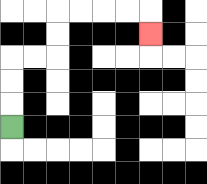{'start': '[0, 5]', 'end': '[6, 1]', 'path_directions': 'U,U,U,R,R,U,U,R,R,R,R,D', 'path_coordinates': '[[0, 5], [0, 4], [0, 3], [0, 2], [1, 2], [2, 2], [2, 1], [2, 0], [3, 0], [4, 0], [5, 0], [6, 0], [6, 1]]'}